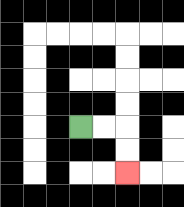{'start': '[3, 5]', 'end': '[5, 7]', 'path_directions': 'R,R,D,D', 'path_coordinates': '[[3, 5], [4, 5], [5, 5], [5, 6], [5, 7]]'}